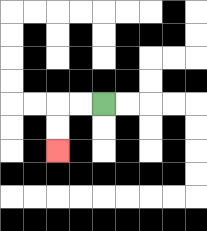{'start': '[4, 4]', 'end': '[2, 6]', 'path_directions': 'L,L,D,D', 'path_coordinates': '[[4, 4], [3, 4], [2, 4], [2, 5], [2, 6]]'}